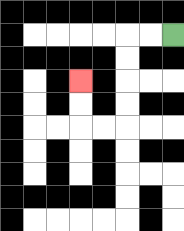{'start': '[7, 1]', 'end': '[3, 3]', 'path_directions': 'L,L,D,D,D,D,L,L,U,U', 'path_coordinates': '[[7, 1], [6, 1], [5, 1], [5, 2], [5, 3], [5, 4], [5, 5], [4, 5], [3, 5], [3, 4], [3, 3]]'}